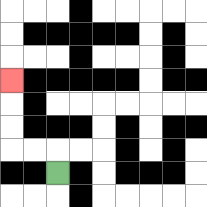{'start': '[2, 7]', 'end': '[0, 3]', 'path_directions': 'U,L,L,U,U,U', 'path_coordinates': '[[2, 7], [2, 6], [1, 6], [0, 6], [0, 5], [0, 4], [0, 3]]'}